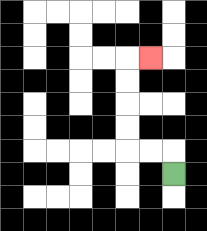{'start': '[7, 7]', 'end': '[6, 2]', 'path_directions': 'U,L,L,U,U,U,U,R', 'path_coordinates': '[[7, 7], [7, 6], [6, 6], [5, 6], [5, 5], [5, 4], [5, 3], [5, 2], [6, 2]]'}